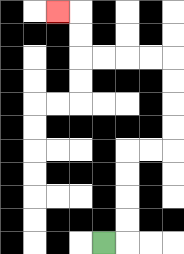{'start': '[4, 10]', 'end': '[2, 0]', 'path_directions': 'R,U,U,U,U,R,R,U,U,U,U,L,L,L,L,U,U,L', 'path_coordinates': '[[4, 10], [5, 10], [5, 9], [5, 8], [5, 7], [5, 6], [6, 6], [7, 6], [7, 5], [7, 4], [7, 3], [7, 2], [6, 2], [5, 2], [4, 2], [3, 2], [3, 1], [3, 0], [2, 0]]'}